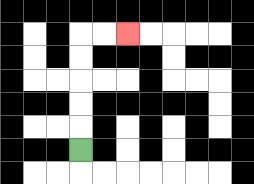{'start': '[3, 6]', 'end': '[5, 1]', 'path_directions': 'U,U,U,U,U,R,R', 'path_coordinates': '[[3, 6], [3, 5], [3, 4], [3, 3], [3, 2], [3, 1], [4, 1], [5, 1]]'}